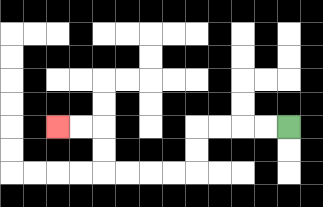{'start': '[12, 5]', 'end': '[2, 5]', 'path_directions': 'L,L,L,L,D,D,L,L,L,L,U,U,L,L', 'path_coordinates': '[[12, 5], [11, 5], [10, 5], [9, 5], [8, 5], [8, 6], [8, 7], [7, 7], [6, 7], [5, 7], [4, 7], [4, 6], [4, 5], [3, 5], [2, 5]]'}